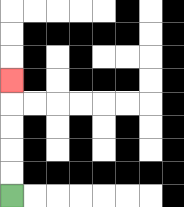{'start': '[0, 8]', 'end': '[0, 3]', 'path_directions': 'U,U,U,U,U', 'path_coordinates': '[[0, 8], [0, 7], [0, 6], [0, 5], [0, 4], [0, 3]]'}